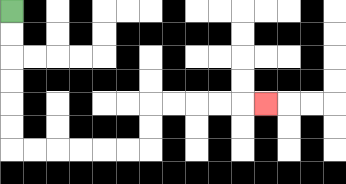{'start': '[0, 0]', 'end': '[11, 4]', 'path_directions': 'D,D,D,D,D,D,R,R,R,R,R,R,U,U,R,R,R,R,R', 'path_coordinates': '[[0, 0], [0, 1], [0, 2], [0, 3], [0, 4], [0, 5], [0, 6], [1, 6], [2, 6], [3, 6], [4, 6], [5, 6], [6, 6], [6, 5], [6, 4], [7, 4], [8, 4], [9, 4], [10, 4], [11, 4]]'}